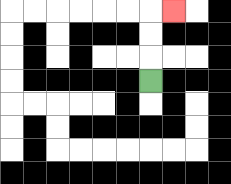{'start': '[6, 3]', 'end': '[7, 0]', 'path_directions': 'U,U,U,R', 'path_coordinates': '[[6, 3], [6, 2], [6, 1], [6, 0], [7, 0]]'}